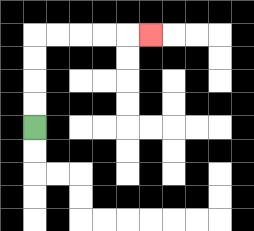{'start': '[1, 5]', 'end': '[6, 1]', 'path_directions': 'U,U,U,U,R,R,R,R,R', 'path_coordinates': '[[1, 5], [1, 4], [1, 3], [1, 2], [1, 1], [2, 1], [3, 1], [4, 1], [5, 1], [6, 1]]'}